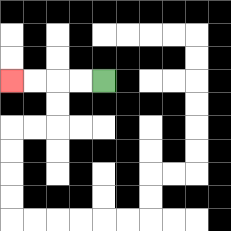{'start': '[4, 3]', 'end': '[0, 3]', 'path_directions': 'L,L,L,L', 'path_coordinates': '[[4, 3], [3, 3], [2, 3], [1, 3], [0, 3]]'}